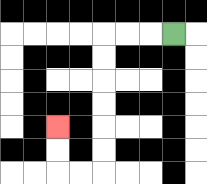{'start': '[7, 1]', 'end': '[2, 5]', 'path_directions': 'L,L,L,D,D,D,D,D,D,L,L,U,U', 'path_coordinates': '[[7, 1], [6, 1], [5, 1], [4, 1], [4, 2], [4, 3], [4, 4], [4, 5], [4, 6], [4, 7], [3, 7], [2, 7], [2, 6], [2, 5]]'}